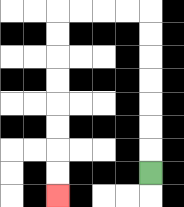{'start': '[6, 7]', 'end': '[2, 8]', 'path_directions': 'U,U,U,U,U,U,U,L,L,L,L,D,D,D,D,D,D,D,D', 'path_coordinates': '[[6, 7], [6, 6], [6, 5], [6, 4], [6, 3], [6, 2], [6, 1], [6, 0], [5, 0], [4, 0], [3, 0], [2, 0], [2, 1], [2, 2], [2, 3], [2, 4], [2, 5], [2, 6], [2, 7], [2, 8]]'}